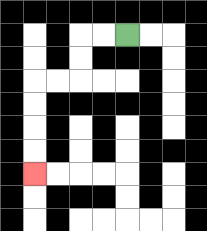{'start': '[5, 1]', 'end': '[1, 7]', 'path_directions': 'L,L,D,D,L,L,D,D,D,D', 'path_coordinates': '[[5, 1], [4, 1], [3, 1], [3, 2], [3, 3], [2, 3], [1, 3], [1, 4], [1, 5], [1, 6], [1, 7]]'}